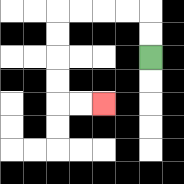{'start': '[6, 2]', 'end': '[4, 4]', 'path_directions': 'U,U,L,L,L,L,D,D,D,D,R,R', 'path_coordinates': '[[6, 2], [6, 1], [6, 0], [5, 0], [4, 0], [3, 0], [2, 0], [2, 1], [2, 2], [2, 3], [2, 4], [3, 4], [4, 4]]'}